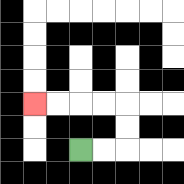{'start': '[3, 6]', 'end': '[1, 4]', 'path_directions': 'R,R,U,U,L,L,L,L', 'path_coordinates': '[[3, 6], [4, 6], [5, 6], [5, 5], [5, 4], [4, 4], [3, 4], [2, 4], [1, 4]]'}